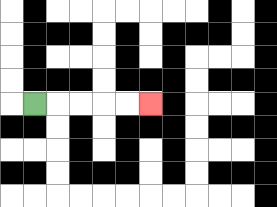{'start': '[1, 4]', 'end': '[6, 4]', 'path_directions': 'R,R,R,R,R', 'path_coordinates': '[[1, 4], [2, 4], [3, 4], [4, 4], [5, 4], [6, 4]]'}